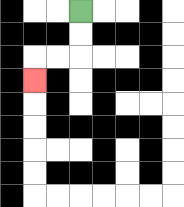{'start': '[3, 0]', 'end': '[1, 3]', 'path_directions': 'D,D,L,L,D', 'path_coordinates': '[[3, 0], [3, 1], [3, 2], [2, 2], [1, 2], [1, 3]]'}